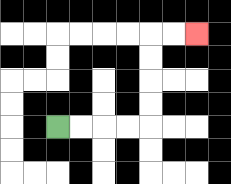{'start': '[2, 5]', 'end': '[8, 1]', 'path_directions': 'R,R,R,R,U,U,U,U,R,R', 'path_coordinates': '[[2, 5], [3, 5], [4, 5], [5, 5], [6, 5], [6, 4], [6, 3], [6, 2], [6, 1], [7, 1], [8, 1]]'}